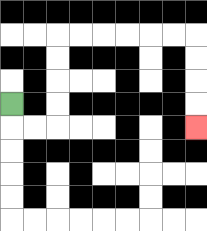{'start': '[0, 4]', 'end': '[8, 5]', 'path_directions': 'D,R,R,U,U,U,U,R,R,R,R,R,R,D,D,D,D', 'path_coordinates': '[[0, 4], [0, 5], [1, 5], [2, 5], [2, 4], [2, 3], [2, 2], [2, 1], [3, 1], [4, 1], [5, 1], [6, 1], [7, 1], [8, 1], [8, 2], [8, 3], [8, 4], [8, 5]]'}